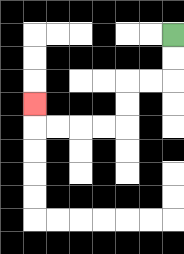{'start': '[7, 1]', 'end': '[1, 4]', 'path_directions': 'D,D,L,L,D,D,L,L,L,L,U', 'path_coordinates': '[[7, 1], [7, 2], [7, 3], [6, 3], [5, 3], [5, 4], [5, 5], [4, 5], [3, 5], [2, 5], [1, 5], [1, 4]]'}